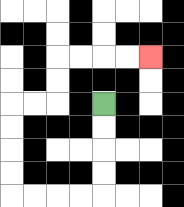{'start': '[4, 4]', 'end': '[6, 2]', 'path_directions': 'D,D,D,D,L,L,L,L,U,U,U,U,R,R,U,U,R,R,R,R', 'path_coordinates': '[[4, 4], [4, 5], [4, 6], [4, 7], [4, 8], [3, 8], [2, 8], [1, 8], [0, 8], [0, 7], [0, 6], [0, 5], [0, 4], [1, 4], [2, 4], [2, 3], [2, 2], [3, 2], [4, 2], [5, 2], [6, 2]]'}